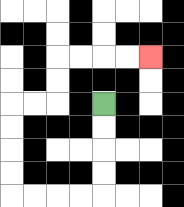{'start': '[4, 4]', 'end': '[6, 2]', 'path_directions': 'D,D,D,D,L,L,L,L,U,U,U,U,R,R,U,U,R,R,R,R', 'path_coordinates': '[[4, 4], [4, 5], [4, 6], [4, 7], [4, 8], [3, 8], [2, 8], [1, 8], [0, 8], [0, 7], [0, 6], [0, 5], [0, 4], [1, 4], [2, 4], [2, 3], [2, 2], [3, 2], [4, 2], [5, 2], [6, 2]]'}